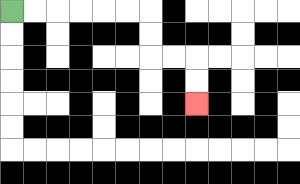{'start': '[0, 0]', 'end': '[8, 4]', 'path_directions': 'R,R,R,R,R,R,D,D,R,R,D,D', 'path_coordinates': '[[0, 0], [1, 0], [2, 0], [3, 0], [4, 0], [5, 0], [6, 0], [6, 1], [6, 2], [7, 2], [8, 2], [8, 3], [8, 4]]'}